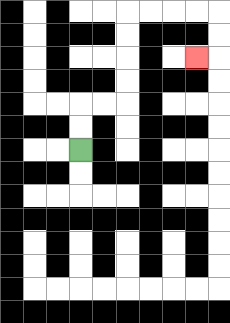{'start': '[3, 6]', 'end': '[8, 2]', 'path_directions': 'U,U,R,R,U,U,U,U,R,R,R,R,D,D,L', 'path_coordinates': '[[3, 6], [3, 5], [3, 4], [4, 4], [5, 4], [5, 3], [5, 2], [5, 1], [5, 0], [6, 0], [7, 0], [8, 0], [9, 0], [9, 1], [9, 2], [8, 2]]'}